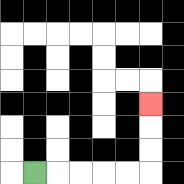{'start': '[1, 7]', 'end': '[6, 4]', 'path_directions': 'R,R,R,R,R,U,U,U', 'path_coordinates': '[[1, 7], [2, 7], [3, 7], [4, 7], [5, 7], [6, 7], [6, 6], [6, 5], [6, 4]]'}